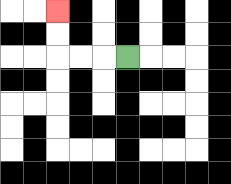{'start': '[5, 2]', 'end': '[2, 0]', 'path_directions': 'L,L,L,U,U', 'path_coordinates': '[[5, 2], [4, 2], [3, 2], [2, 2], [2, 1], [2, 0]]'}